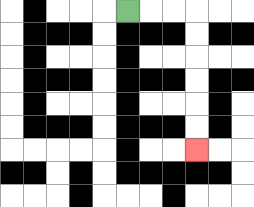{'start': '[5, 0]', 'end': '[8, 6]', 'path_directions': 'R,R,R,D,D,D,D,D,D', 'path_coordinates': '[[5, 0], [6, 0], [7, 0], [8, 0], [8, 1], [8, 2], [8, 3], [8, 4], [8, 5], [8, 6]]'}